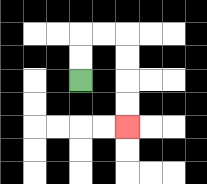{'start': '[3, 3]', 'end': '[5, 5]', 'path_directions': 'U,U,R,R,D,D,D,D', 'path_coordinates': '[[3, 3], [3, 2], [3, 1], [4, 1], [5, 1], [5, 2], [5, 3], [5, 4], [5, 5]]'}